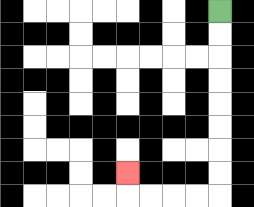{'start': '[9, 0]', 'end': '[5, 7]', 'path_directions': 'D,D,D,D,D,D,D,D,L,L,L,L,U', 'path_coordinates': '[[9, 0], [9, 1], [9, 2], [9, 3], [9, 4], [9, 5], [9, 6], [9, 7], [9, 8], [8, 8], [7, 8], [6, 8], [5, 8], [5, 7]]'}